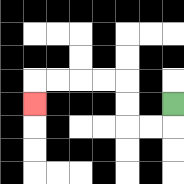{'start': '[7, 4]', 'end': '[1, 4]', 'path_directions': 'D,L,L,U,U,L,L,L,L,D', 'path_coordinates': '[[7, 4], [7, 5], [6, 5], [5, 5], [5, 4], [5, 3], [4, 3], [3, 3], [2, 3], [1, 3], [1, 4]]'}